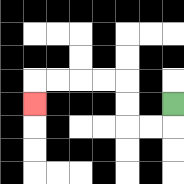{'start': '[7, 4]', 'end': '[1, 4]', 'path_directions': 'D,L,L,U,U,L,L,L,L,D', 'path_coordinates': '[[7, 4], [7, 5], [6, 5], [5, 5], [5, 4], [5, 3], [4, 3], [3, 3], [2, 3], [1, 3], [1, 4]]'}